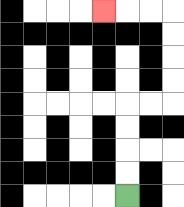{'start': '[5, 8]', 'end': '[4, 0]', 'path_directions': 'U,U,U,U,R,R,U,U,U,U,L,L,L', 'path_coordinates': '[[5, 8], [5, 7], [5, 6], [5, 5], [5, 4], [6, 4], [7, 4], [7, 3], [7, 2], [7, 1], [7, 0], [6, 0], [5, 0], [4, 0]]'}